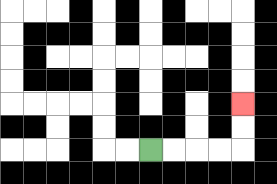{'start': '[6, 6]', 'end': '[10, 4]', 'path_directions': 'R,R,R,R,U,U', 'path_coordinates': '[[6, 6], [7, 6], [8, 6], [9, 6], [10, 6], [10, 5], [10, 4]]'}